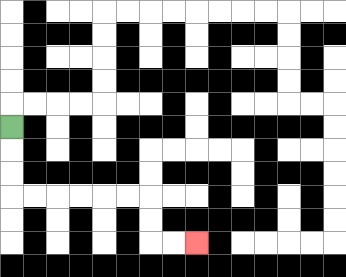{'start': '[0, 5]', 'end': '[8, 10]', 'path_directions': 'D,D,D,R,R,R,R,R,R,D,D,R,R', 'path_coordinates': '[[0, 5], [0, 6], [0, 7], [0, 8], [1, 8], [2, 8], [3, 8], [4, 8], [5, 8], [6, 8], [6, 9], [6, 10], [7, 10], [8, 10]]'}